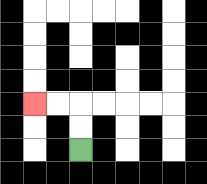{'start': '[3, 6]', 'end': '[1, 4]', 'path_directions': 'U,U,L,L', 'path_coordinates': '[[3, 6], [3, 5], [3, 4], [2, 4], [1, 4]]'}